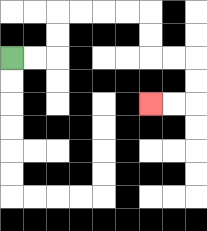{'start': '[0, 2]', 'end': '[6, 4]', 'path_directions': 'R,R,U,U,R,R,R,R,D,D,R,R,D,D,L,L', 'path_coordinates': '[[0, 2], [1, 2], [2, 2], [2, 1], [2, 0], [3, 0], [4, 0], [5, 0], [6, 0], [6, 1], [6, 2], [7, 2], [8, 2], [8, 3], [8, 4], [7, 4], [6, 4]]'}